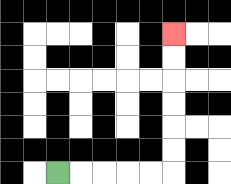{'start': '[2, 7]', 'end': '[7, 1]', 'path_directions': 'R,R,R,R,R,U,U,U,U,U,U', 'path_coordinates': '[[2, 7], [3, 7], [4, 7], [5, 7], [6, 7], [7, 7], [7, 6], [7, 5], [7, 4], [7, 3], [7, 2], [7, 1]]'}